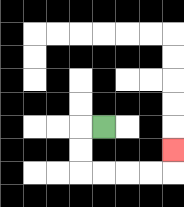{'start': '[4, 5]', 'end': '[7, 6]', 'path_directions': 'L,D,D,R,R,R,R,U', 'path_coordinates': '[[4, 5], [3, 5], [3, 6], [3, 7], [4, 7], [5, 7], [6, 7], [7, 7], [7, 6]]'}